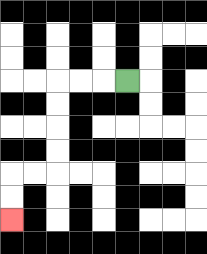{'start': '[5, 3]', 'end': '[0, 9]', 'path_directions': 'L,L,L,D,D,D,D,L,L,D,D', 'path_coordinates': '[[5, 3], [4, 3], [3, 3], [2, 3], [2, 4], [2, 5], [2, 6], [2, 7], [1, 7], [0, 7], [0, 8], [0, 9]]'}